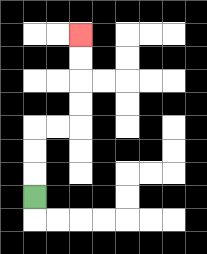{'start': '[1, 8]', 'end': '[3, 1]', 'path_directions': 'U,U,U,R,R,U,U,U,U', 'path_coordinates': '[[1, 8], [1, 7], [1, 6], [1, 5], [2, 5], [3, 5], [3, 4], [3, 3], [3, 2], [3, 1]]'}